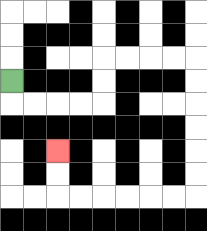{'start': '[0, 3]', 'end': '[2, 6]', 'path_directions': 'D,R,R,R,R,U,U,R,R,R,R,D,D,D,D,D,D,L,L,L,L,L,L,U,U', 'path_coordinates': '[[0, 3], [0, 4], [1, 4], [2, 4], [3, 4], [4, 4], [4, 3], [4, 2], [5, 2], [6, 2], [7, 2], [8, 2], [8, 3], [8, 4], [8, 5], [8, 6], [8, 7], [8, 8], [7, 8], [6, 8], [5, 8], [4, 8], [3, 8], [2, 8], [2, 7], [2, 6]]'}